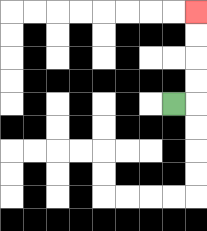{'start': '[7, 4]', 'end': '[8, 0]', 'path_directions': 'R,U,U,U,U', 'path_coordinates': '[[7, 4], [8, 4], [8, 3], [8, 2], [8, 1], [8, 0]]'}